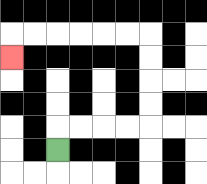{'start': '[2, 6]', 'end': '[0, 2]', 'path_directions': 'U,R,R,R,R,U,U,U,U,L,L,L,L,L,L,D', 'path_coordinates': '[[2, 6], [2, 5], [3, 5], [4, 5], [5, 5], [6, 5], [6, 4], [6, 3], [6, 2], [6, 1], [5, 1], [4, 1], [3, 1], [2, 1], [1, 1], [0, 1], [0, 2]]'}